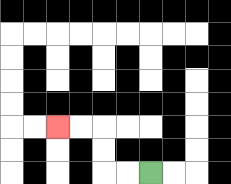{'start': '[6, 7]', 'end': '[2, 5]', 'path_directions': 'L,L,U,U,L,L', 'path_coordinates': '[[6, 7], [5, 7], [4, 7], [4, 6], [4, 5], [3, 5], [2, 5]]'}